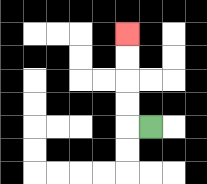{'start': '[6, 5]', 'end': '[5, 1]', 'path_directions': 'L,U,U,U,U', 'path_coordinates': '[[6, 5], [5, 5], [5, 4], [5, 3], [5, 2], [5, 1]]'}